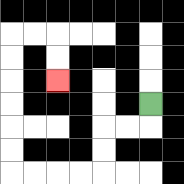{'start': '[6, 4]', 'end': '[2, 3]', 'path_directions': 'D,L,L,D,D,L,L,L,L,U,U,U,U,U,U,R,R,D,D', 'path_coordinates': '[[6, 4], [6, 5], [5, 5], [4, 5], [4, 6], [4, 7], [3, 7], [2, 7], [1, 7], [0, 7], [0, 6], [0, 5], [0, 4], [0, 3], [0, 2], [0, 1], [1, 1], [2, 1], [2, 2], [2, 3]]'}